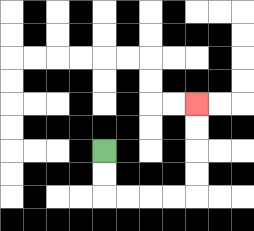{'start': '[4, 6]', 'end': '[8, 4]', 'path_directions': 'D,D,R,R,R,R,U,U,U,U', 'path_coordinates': '[[4, 6], [4, 7], [4, 8], [5, 8], [6, 8], [7, 8], [8, 8], [8, 7], [8, 6], [8, 5], [8, 4]]'}